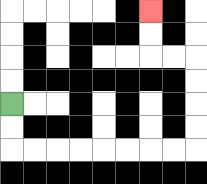{'start': '[0, 4]', 'end': '[6, 0]', 'path_directions': 'D,D,R,R,R,R,R,R,R,R,U,U,U,U,L,L,U,U', 'path_coordinates': '[[0, 4], [0, 5], [0, 6], [1, 6], [2, 6], [3, 6], [4, 6], [5, 6], [6, 6], [7, 6], [8, 6], [8, 5], [8, 4], [8, 3], [8, 2], [7, 2], [6, 2], [6, 1], [6, 0]]'}